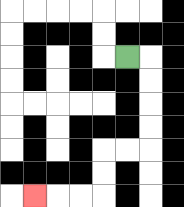{'start': '[5, 2]', 'end': '[1, 8]', 'path_directions': 'R,D,D,D,D,L,L,D,D,L,L,L', 'path_coordinates': '[[5, 2], [6, 2], [6, 3], [6, 4], [6, 5], [6, 6], [5, 6], [4, 6], [4, 7], [4, 8], [3, 8], [2, 8], [1, 8]]'}